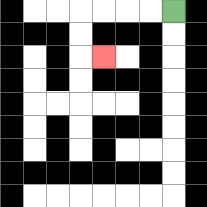{'start': '[7, 0]', 'end': '[4, 2]', 'path_directions': 'L,L,L,L,D,D,R', 'path_coordinates': '[[7, 0], [6, 0], [5, 0], [4, 0], [3, 0], [3, 1], [3, 2], [4, 2]]'}